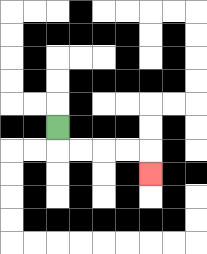{'start': '[2, 5]', 'end': '[6, 7]', 'path_directions': 'D,R,R,R,R,D', 'path_coordinates': '[[2, 5], [2, 6], [3, 6], [4, 6], [5, 6], [6, 6], [6, 7]]'}